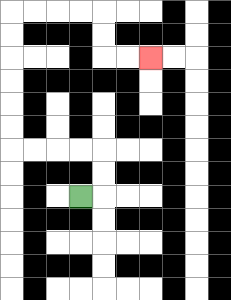{'start': '[3, 8]', 'end': '[6, 2]', 'path_directions': 'R,U,U,L,L,L,L,U,U,U,U,U,U,R,R,R,R,D,D,R,R', 'path_coordinates': '[[3, 8], [4, 8], [4, 7], [4, 6], [3, 6], [2, 6], [1, 6], [0, 6], [0, 5], [0, 4], [0, 3], [0, 2], [0, 1], [0, 0], [1, 0], [2, 0], [3, 0], [4, 0], [4, 1], [4, 2], [5, 2], [6, 2]]'}